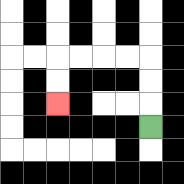{'start': '[6, 5]', 'end': '[2, 4]', 'path_directions': 'U,U,U,L,L,L,L,D,D', 'path_coordinates': '[[6, 5], [6, 4], [6, 3], [6, 2], [5, 2], [4, 2], [3, 2], [2, 2], [2, 3], [2, 4]]'}